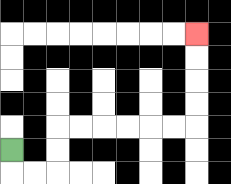{'start': '[0, 6]', 'end': '[8, 1]', 'path_directions': 'D,R,R,U,U,R,R,R,R,R,R,U,U,U,U', 'path_coordinates': '[[0, 6], [0, 7], [1, 7], [2, 7], [2, 6], [2, 5], [3, 5], [4, 5], [5, 5], [6, 5], [7, 5], [8, 5], [8, 4], [8, 3], [8, 2], [8, 1]]'}